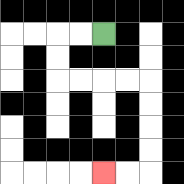{'start': '[4, 1]', 'end': '[4, 7]', 'path_directions': 'L,L,D,D,R,R,R,R,D,D,D,D,L,L', 'path_coordinates': '[[4, 1], [3, 1], [2, 1], [2, 2], [2, 3], [3, 3], [4, 3], [5, 3], [6, 3], [6, 4], [6, 5], [6, 6], [6, 7], [5, 7], [4, 7]]'}